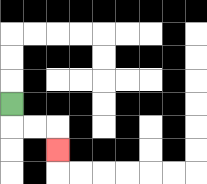{'start': '[0, 4]', 'end': '[2, 6]', 'path_directions': 'D,R,R,D', 'path_coordinates': '[[0, 4], [0, 5], [1, 5], [2, 5], [2, 6]]'}